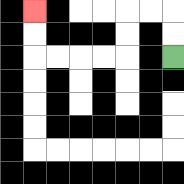{'start': '[7, 2]', 'end': '[1, 0]', 'path_directions': 'U,U,L,L,D,D,L,L,L,L,U,U', 'path_coordinates': '[[7, 2], [7, 1], [7, 0], [6, 0], [5, 0], [5, 1], [5, 2], [4, 2], [3, 2], [2, 2], [1, 2], [1, 1], [1, 0]]'}